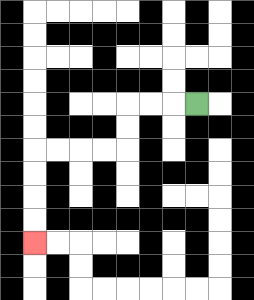{'start': '[8, 4]', 'end': '[1, 10]', 'path_directions': 'L,L,L,D,D,L,L,L,L,D,D,D,D', 'path_coordinates': '[[8, 4], [7, 4], [6, 4], [5, 4], [5, 5], [5, 6], [4, 6], [3, 6], [2, 6], [1, 6], [1, 7], [1, 8], [1, 9], [1, 10]]'}